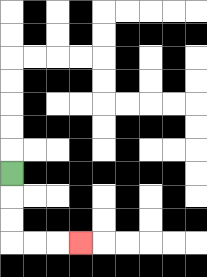{'start': '[0, 7]', 'end': '[3, 10]', 'path_directions': 'D,D,D,R,R,R', 'path_coordinates': '[[0, 7], [0, 8], [0, 9], [0, 10], [1, 10], [2, 10], [3, 10]]'}